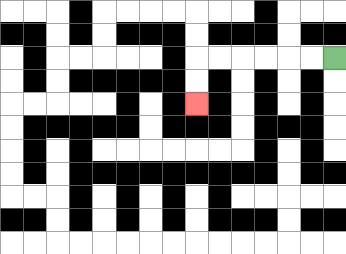{'start': '[14, 2]', 'end': '[8, 4]', 'path_directions': 'L,L,L,L,L,L,D,D', 'path_coordinates': '[[14, 2], [13, 2], [12, 2], [11, 2], [10, 2], [9, 2], [8, 2], [8, 3], [8, 4]]'}